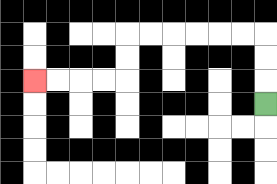{'start': '[11, 4]', 'end': '[1, 3]', 'path_directions': 'U,U,U,L,L,L,L,L,L,D,D,L,L,L,L', 'path_coordinates': '[[11, 4], [11, 3], [11, 2], [11, 1], [10, 1], [9, 1], [8, 1], [7, 1], [6, 1], [5, 1], [5, 2], [5, 3], [4, 3], [3, 3], [2, 3], [1, 3]]'}